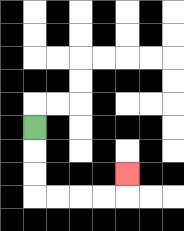{'start': '[1, 5]', 'end': '[5, 7]', 'path_directions': 'D,D,D,R,R,R,R,U', 'path_coordinates': '[[1, 5], [1, 6], [1, 7], [1, 8], [2, 8], [3, 8], [4, 8], [5, 8], [5, 7]]'}